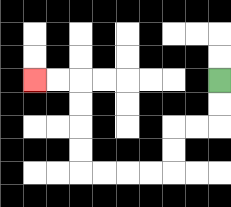{'start': '[9, 3]', 'end': '[1, 3]', 'path_directions': 'D,D,L,L,D,D,L,L,L,L,U,U,U,U,L,L', 'path_coordinates': '[[9, 3], [9, 4], [9, 5], [8, 5], [7, 5], [7, 6], [7, 7], [6, 7], [5, 7], [4, 7], [3, 7], [3, 6], [3, 5], [3, 4], [3, 3], [2, 3], [1, 3]]'}